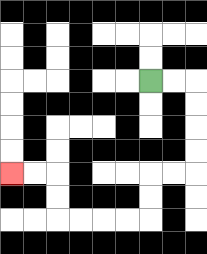{'start': '[6, 3]', 'end': '[0, 7]', 'path_directions': 'R,R,D,D,D,D,L,L,D,D,L,L,L,L,U,U,L,L', 'path_coordinates': '[[6, 3], [7, 3], [8, 3], [8, 4], [8, 5], [8, 6], [8, 7], [7, 7], [6, 7], [6, 8], [6, 9], [5, 9], [4, 9], [3, 9], [2, 9], [2, 8], [2, 7], [1, 7], [0, 7]]'}